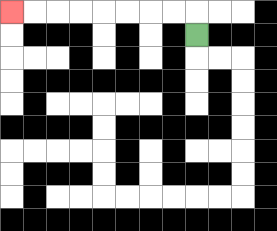{'start': '[8, 1]', 'end': '[0, 0]', 'path_directions': 'U,L,L,L,L,L,L,L,L', 'path_coordinates': '[[8, 1], [8, 0], [7, 0], [6, 0], [5, 0], [4, 0], [3, 0], [2, 0], [1, 0], [0, 0]]'}